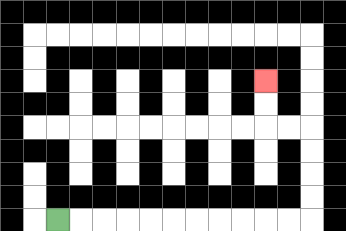{'start': '[2, 9]', 'end': '[11, 3]', 'path_directions': 'R,R,R,R,R,R,R,R,R,R,R,U,U,U,U,L,L,U,U', 'path_coordinates': '[[2, 9], [3, 9], [4, 9], [5, 9], [6, 9], [7, 9], [8, 9], [9, 9], [10, 9], [11, 9], [12, 9], [13, 9], [13, 8], [13, 7], [13, 6], [13, 5], [12, 5], [11, 5], [11, 4], [11, 3]]'}